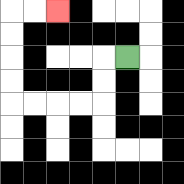{'start': '[5, 2]', 'end': '[2, 0]', 'path_directions': 'L,D,D,L,L,L,L,U,U,U,U,R,R', 'path_coordinates': '[[5, 2], [4, 2], [4, 3], [4, 4], [3, 4], [2, 4], [1, 4], [0, 4], [0, 3], [0, 2], [0, 1], [0, 0], [1, 0], [2, 0]]'}